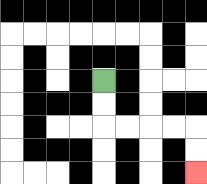{'start': '[4, 3]', 'end': '[8, 7]', 'path_directions': 'D,D,R,R,R,R,D,D', 'path_coordinates': '[[4, 3], [4, 4], [4, 5], [5, 5], [6, 5], [7, 5], [8, 5], [8, 6], [8, 7]]'}